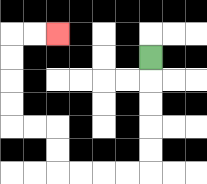{'start': '[6, 2]', 'end': '[2, 1]', 'path_directions': 'D,D,D,D,D,L,L,L,L,U,U,L,L,U,U,U,U,R,R', 'path_coordinates': '[[6, 2], [6, 3], [6, 4], [6, 5], [6, 6], [6, 7], [5, 7], [4, 7], [3, 7], [2, 7], [2, 6], [2, 5], [1, 5], [0, 5], [0, 4], [0, 3], [0, 2], [0, 1], [1, 1], [2, 1]]'}